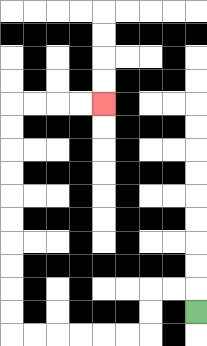{'start': '[8, 13]', 'end': '[4, 4]', 'path_directions': 'U,L,L,D,D,L,L,L,L,L,L,U,U,U,U,U,U,U,U,U,U,R,R,R,R', 'path_coordinates': '[[8, 13], [8, 12], [7, 12], [6, 12], [6, 13], [6, 14], [5, 14], [4, 14], [3, 14], [2, 14], [1, 14], [0, 14], [0, 13], [0, 12], [0, 11], [0, 10], [0, 9], [0, 8], [0, 7], [0, 6], [0, 5], [0, 4], [1, 4], [2, 4], [3, 4], [4, 4]]'}